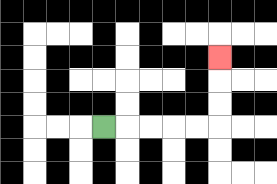{'start': '[4, 5]', 'end': '[9, 2]', 'path_directions': 'R,R,R,R,R,U,U,U', 'path_coordinates': '[[4, 5], [5, 5], [6, 5], [7, 5], [8, 5], [9, 5], [9, 4], [9, 3], [9, 2]]'}